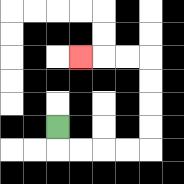{'start': '[2, 5]', 'end': '[3, 2]', 'path_directions': 'D,R,R,R,R,U,U,U,U,L,L,L', 'path_coordinates': '[[2, 5], [2, 6], [3, 6], [4, 6], [5, 6], [6, 6], [6, 5], [6, 4], [6, 3], [6, 2], [5, 2], [4, 2], [3, 2]]'}